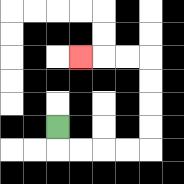{'start': '[2, 5]', 'end': '[3, 2]', 'path_directions': 'D,R,R,R,R,U,U,U,U,L,L,L', 'path_coordinates': '[[2, 5], [2, 6], [3, 6], [4, 6], [5, 6], [6, 6], [6, 5], [6, 4], [6, 3], [6, 2], [5, 2], [4, 2], [3, 2]]'}